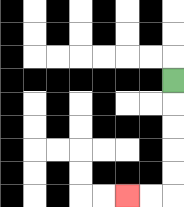{'start': '[7, 3]', 'end': '[5, 8]', 'path_directions': 'D,D,D,D,D,L,L', 'path_coordinates': '[[7, 3], [7, 4], [7, 5], [7, 6], [7, 7], [7, 8], [6, 8], [5, 8]]'}